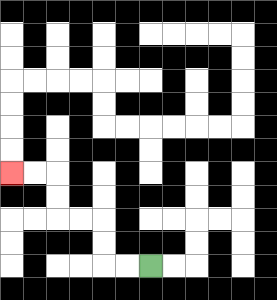{'start': '[6, 11]', 'end': '[0, 7]', 'path_directions': 'L,L,U,U,L,L,U,U,L,L', 'path_coordinates': '[[6, 11], [5, 11], [4, 11], [4, 10], [4, 9], [3, 9], [2, 9], [2, 8], [2, 7], [1, 7], [0, 7]]'}